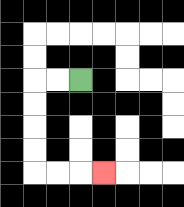{'start': '[3, 3]', 'end': '[4, 7]', 'path_directions': 'L,L,D,D,D,D,R,R,R', 'path_coordinates': '[[3, 3], [2, 3], [1, 3], [1, 4], [1, 5], [1, 6], [1, 7], [2, 7], [3, 7], [4, 7]]'}